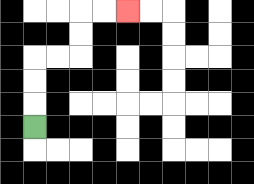{'start': '[1, 5]', 'end': '[5, 0]', 'path_directions': 'U,U,U,R,R,U,U,R,R', 'path_coordinates': '[[1, 5], [1, 4], [1, 3], [1, 2], [2, 2], [3, 2], [3, 1], [3, 0], [4, 0], [5, 0]]'}